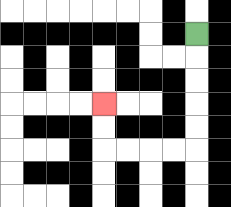{'start': '[8, 1]', 'end': '[4, 4]', 'path_directions': 'D,D,D,D,D,L,L,L,L,U,U', 'path_coordinates': '[[8, 1], [8, 2], [8, 3], [8, 4], [8, 5], [8, 6], [7, 6], [6, 6], [5, 6], [4, 6], [4, 5], [4, 4]]'}